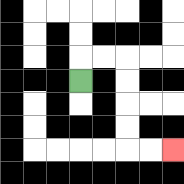{'start': '[3, 3]', 'end': '[7, 6]', 'path_directions': 'U,R,R,D,D,D,D,R,R', 'path_coordinates': '[[3, 3], [3, 2], [4, 2], [5, 2], [5, 3], [5, 4], [5, 5], [5, 6], [6, 6], [7, 6]]'}